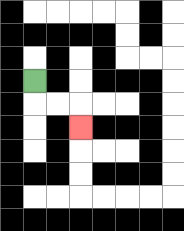{'start': '[1, 3]', 'end': '[3, 5]', 'path_directions': 'D,R,R,D', 'path_coordinates': '[[1, 3], [1, 4], [2, 4], [3, 4], [3, 5]]'}